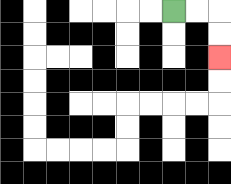{'start': '[7, 0]', 'end': '[9, 2]', 'path_directions': 'R,R,D,D', 'path_coordinates': '[[7, 0], [8, 0], [9, 0], [9, 1], [9, 2]]'}